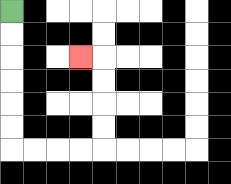{'start': '[0, 0]', 'end': '[3, 2]', 'path_directions': 'D,D,D,D,D,D,R,R,R,R,U,U,U,U,L', 'path_coordinates': '[[0, 0], [0, 1], [0, 2], [0, 3], [0, 4], [0, 5], [0, 6], [1, 6], [2, 6], [3, 6], [4, 6], [4, 5], [4, 4], [4, 3], [4, 2], [3, 2]]'}